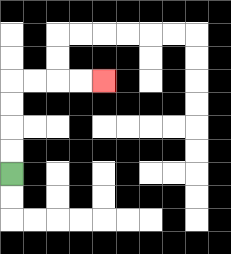{'start': '[0, 7]', 'end': '[4, 3]', 'path_directions': 'U,U,U,U,R,R,R,R', 'path_coordinates': '[[0, 7], [0, 6], [0, 5], [0, 4], [0, 3], [1, 3], [2, 3], [3, 3], [4, 3]]'}